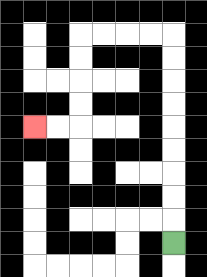{'start': '[7, 10]', 'end': '[1, 5]', 'path_directions': 'U,U,U,U,U,U,U,U,U,L,L,L,L,D,D,D,D,L,L', 'path_coordinates': '[[7, 10], [7, 9], [7, 8], [7, 7], [7, 6], [7, 5], [7, 4], [7, 3], [7, 2], [7, 1], [6, 1], [5, 1], [4, 1], [3, 1], [3, 2], [3, 3], [3, 4], [3, 5], [2, 5], [1, 5]]'}